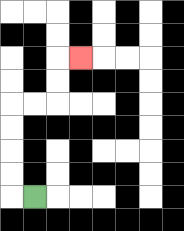{'start': '[1, 8]', 'end': '[3, 2]', 'path_directions': 'L,U,U,U,U,R,R,U,U,R', 'path_coordinates': '[[1, 8], [0, 8], [0, 7], [0, 6], [0, 5], [0, 4], [1, 4], [2, 4], [2, 3], [2, 2], [3, 2]]'}